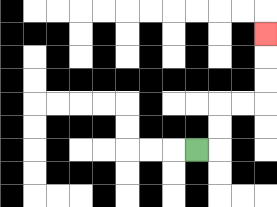{'start': '[8, 6]', 'end': '[11, 1]', 'path_directions': 'R,U,U,R,R,U,U,U', 'path_coordinates': '[[8, 6], [9, 6], [9, 5], [9, 4], [10, 4], [11, 4], [11, 3], [11, 2], [11, 1]]'}